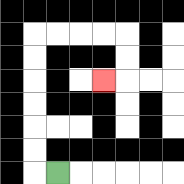{'start': '[2, 7]', 'end': '[4, 3]', 'path_directions': 'L,U,U,U,U,U,U,R,R,R,R,D,D,L', 'path_coordinates': '[[2, 7], [1, 7], [1, 6], [1, 5], [1, 4], [1, 3], [1, 2], [1, 1], [2, 1], [3, 1], [4, 1], [5, 1], [5, 2], [5, 3], [4, 3]]'}